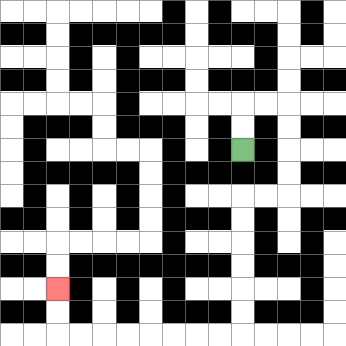{'start': '[10, 6]', 'end': '[2, 12]', 'path_directions': 'U,U,R,R,D,D,D,D,L,L,D,D,D,D,D,D,L,L,L,L,L,L,L,L,U,U', 'path_coordinates': '[[10, 6], [10, 5], [10, 4], [11, 4], [12, 4], [12, 5], [12, 6], [12, 7], [12, 8], [11, 8], [10, 8], [10, 9], [10, 10], [10, 11], [10, 12], [10, 13], [10, 14], [9, 14], [8, 14], [7, 14], [6, 14], [5, 14], [4, 14], [3, 14], [2, 14], [2, 13], [2, 12]]'}